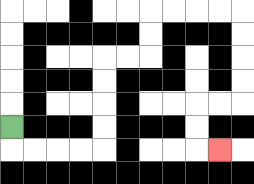{'start': '[0, 5]', 'end': '[9, 6]', 'path_directions': 'D,R,R,R,R,U,U,U,U,R,R,U,U,R,R,R,R,D,D,D,D,L,L,D,D,R', 'path_coordinates': '[[0, 5], [0, 6], [1, 6], [2, 6], [3, 6], [4, 6], [4, 5], [4, 4], [4, 3], [4, 2], [5, 2], [6, 2], [6, 1], [6, 0], [7, 0], [8, 0], [9, 0], [10, 0], [10, 1], [10, 2], [10, 3], [10, 4], [9, 4], [8, 4], [8, 5], [8, 6], [9, 6]]'}